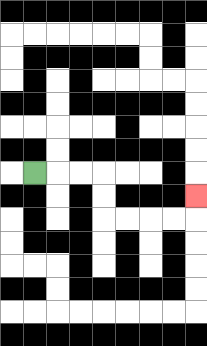{'start': '[1, 7]', 'end': '[8, 8]', 'path_directions': 'R,R,R,D,D,R,R,R,R,U', 'path_coordinates': '[[1, 7], [2, 7], [3, 7], [4, 7], [4, 8], [4, 9], [5, 9], [6, 9], [7, 9], [8, 9], [8, 8]]'}